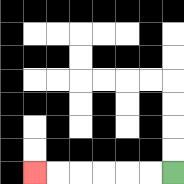{'start': '[7, 7]', 'end': '[1, 7]', 'path_directions': 'L,L,L,L,L,L', 'path_coordinates': '[[7, 7], [6, 7], [5, 7], [4, 7], [3, 7], [2, 7], [1, 7]]'}